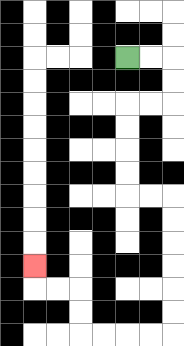{'start': '[5, 2]', 'end': '[1, 11]', 'path_directions': 'R,R,D,D,L,L,D,D,D,D,R,R,D,D,D,D,D,D,L,L,L,L,U,U,L,L,U', 'path_coordinates': '[[5, 2], [6, 2], [7, 2], [7, 3], [7, 4], [6, 4], [5, 4], [5, 5], [5, 6], [5, 7], [5, 8], [6, 8], [7, 8], [7, 9], [7, 10], [7, 11], [7, 12], [7, 13], [7, 14], [6, 14], [5, 14], [4, 14], [3, 14], [3, 13], [3, 12], [2, 12], [1, 12], [1, 11]]'}